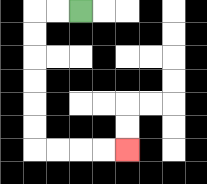{'start': '[3, 0]', 'end': '[5, 6]', 'path_directions': 'L,L,D,D,D,D,D,D,R,R,R,R', 'path_coordinates': '[[3, 0], [2, 0], [1, 0], [1, 1], [1, 2], [1, 3], [1, 4], [1, 5], [1, 6], [2, 6], [3, 6], [4, 6], [5, 6]]'}